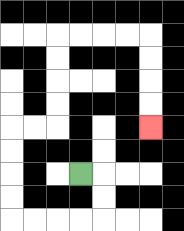{'start': '[3, 7]', 'end': '[6, 5]', 'path_directions': 'R,D,D,L,L,L,L,U,U,U,U,R,R,U,U,U,U,R,R,R,R,D,D,D,D', 'path_coordinates': '[[3, 7], [4, 7], [4, 8], [4, 9], [3, 9], [2, 9], [1, 9], [0, 9], [0, 8], [0, 7], [0, 6], [0, 5], [1, 5], [2, 5], [2, 4], [2, 3], [2, 2], [2, 1], [3, 1], [4, 1], [5, 1], [6, 1], [6, 2], [6, 3], [6, 4], [6, 5]]'}